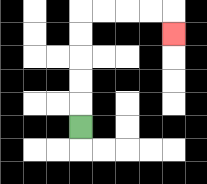{'start': '[3, 5]', 'end': '[7, 1]', 'path_directions': 'U,U,U,U,U,R,R,R,R,D', 'path_coordinates': '[[3, 5], [3, 4], [3, 3], [3, 2], [3, 1], [3, 0], [4, 0], [5, 0], [6, 0], [7, 0], [7, 1]]'}